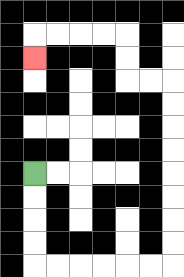{'start': '[1, 7]', 'end': '[1, 2]', 'path_directions': 'D,D,D,D,R,R,R,R,R,R,U,U,U,U,U,U,U,U,L,L,U,U,L,L,L,L,D', 'path_coordinates': '[[1, 7], [1, 8], [1, 9], [1, 10], [1, 11], [2, 11], [3, 11], [4, 11], [5, 11], [6, 11], [7, 11], [7, 10], [7, 9], [7, 8], [7, 7], [7, 6], [7, 5], [7, 4], [7, 3], [6, 3], [5, 3], [5, 2], [5, 1], [4, 1], [3, 1], [2, 1], [1, 1], [1, 2]]'}